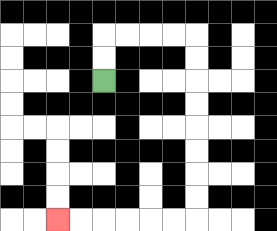{'start': '[4, 3]', 'end': '[2, 9]', 'path_directions': 'U,U,R,R,R,R,D,D,D,D,D,D,D,D,L,L,L,L,L,L', 'path_coordinates': '[[4, 3], [4, 2], [4, 1], [5, 1], [6, 1], [7, 1], [8, 1], [8, 2], [8, 3], [8, 4], [8, 5], [8, 6], [8, 7], [8, 8], [8, 9], [7, 9], [6, 9], [5, 9], [4, 9], [3, 9], [2, 9]]'}